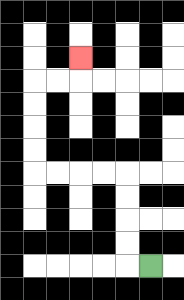{'start': '[6, 11]', 'end': '[3, 2]', 'path_directions': 'L,U,U,U,U,L,L,L,L,U,U,U,U,R,R,U', 'path_coordinates': '[[6, 11], [5, 11], [5, 10], [5, 9], [5, 8], [5, 7], [4, 7], [3, 7], [2, 7], [1, 7], [1, 6], [1, 5], [1, 4], [1, 3], [2, 3], [3, 3], [3, 2]]'}